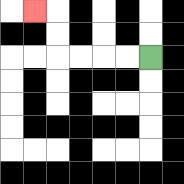{'start': '[6, 2]', 'end': '[1, 0]', 'path_directions': 'L,L,L,L,U,U,L', 'path_coordinates': '[[6, 2], [5, 2], [4, 2], [3, 2], [2, 2], [2, 1], [2, 0], [1, 0]]'}